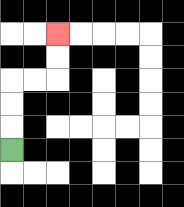{'start': '[0, 6]', 'end': '[2, 1]', 'path_directions': 'U,U,U,R,R,U,U', 'path_coordinates': '[[0, 6], [0, 5], [0, 4], [0, 3], [1, 3], [2, 3], [2, 2], [2, 1]]'}